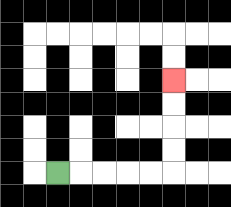{'start': '[2, 7]', 'end': '[7, 3]', 'path_directions': 'R,R,R,R,R,U,U,U,U', 'path_coordinates': '[[2, 7], [3, 7], [4, 7], [5, 7], [6, 7], [7, 7], [7, 6], [7, 5], [7, 4], [7, 3]]'}